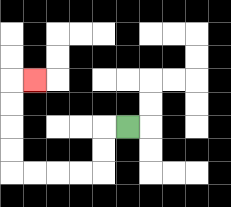{'start': '[5, 5]', 'end': '[1, 3]', 'path_directions': 'L,D,D,L,L,L,L,U,U,U,U,R', 'path_coordinates': '[[5, 5], [4, 5], [4, 6], [4, 7], [3, 7], [2, 7], [1, 7], [0, 7], [0, 6], [0, 5], [0, 4], [0, 3], [1, 3]]'}